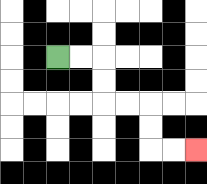{'start': '[2, 2]', 'end': '[8, 6]', 'path_directions': 'R,R,D,D,R,R,D,D,R,R', 'path_coordinates': '[[2, 2], [3, 2], [4, 2], [4, 3], [4, 4], [5, 4], [6, 4], [6, 5], [6, 6], [7, 6], [8, 6]]'}